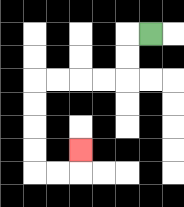{'start': '[6, 1]', 'end': '[3, 6]', 'path_directions': 'L,D,D,L,L,L,L,D,D,D,D,R,R,U', 'path_coordinates': '[[6, 1], [5, 1], [5, 2], [5, 3], [4, 3], [3, 3], [2, 3], [1, 3], [1, 4], [1, 5], [1, 6], [1, 7], [2, 7], [3, 7], [3, 6]]'}